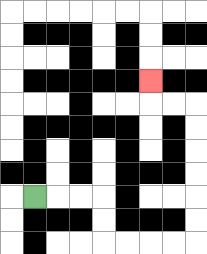{'start': '[1, 8]', 'end': '[6, 3]', 'path_directions': 'R,R,R,D,D,R,R,R,R,U,U,U,U,U,U,L,L,U', 'path_coordinates': '[[1, 8], [2, 8], [3, 8], [4, 8], [4, 9], [4, 10], [5, 10], [6, 10], [7, 10], [8, 10], [8, 9], [8, 8], [8, 7], [8, 6], [8, 5], [8, 4], [7, 4], [6, 4], [6, 3]]'}